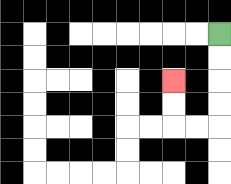{'start': '[9, 1]', 'end': '[7, 3]', 'path_directions': 'D,D,D,D,L,L,U,U', 'path_coordinates': '[[9, 1], [9, 2], [9, 3], [9, 4], [9, 5], [8, 5], [7, 5], [7, 4], [7, 3]]'}